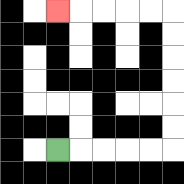{'start': '[2, 6]', 'end': '[2, 0]', 'path_directions': 'R,R,R,R,R,U,U,U,U,U,U,L,L,L,L,L', 'path_coordinates': '[[2, 6], [3, 6], [4, 6], [5, 6], [6, 6], [7, 6], [7, 5], [7, 4], [7, 3], [7, 2], [7, 1], [7, 0], [6, 0], [5, 0], [4, 0], [3, 0], [2, 0]]'}